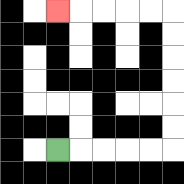{'start': '[2, 6]', 'end': '[2, 0]', 'path_directions': 'R,R,R,R,R,U,U,U,U,U,U,L,L,L,L,L', 'path_coordinates': '[[2, 6], [3, 6], [4, 6], [5, 6], [6, 6], [7, 6], [7, 5], [7, 4], [7, 3], [7, 2], [7, 1], [7, 0], [6, 0], [5, 0], [4, 0], [3, 0], [2, 0]]'}